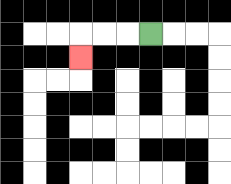{'start': '[6, 1]', 'end': '[3, 2]', 'path_directions': 'L,L,L,D', 'path_coordinates': '[[6, 1], [5, 1], [4, 1], [3, 1], [3, 2]]'}